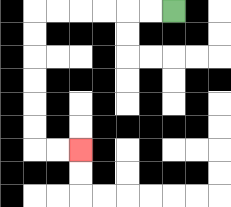{'start': '[7, 0]', 'end': '[3, 6]', 'path_directions': 'L,L,L,L,L,L,D,D,D,D,D,D,R,R', 'path_coordinates': '[[7, 0], [6, 0], [5, 0], [4, 0], [3, 0], [2, 0], [1, 0], [1, 1], [1, 2], [1, 3], [1, 4], [1, 5], [1, 6], [2, 6], [3, 6]]'}